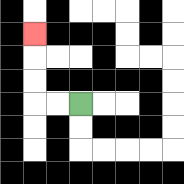{'start': '[3, 4]', 'end': '[1, 1]', 'path_directions': 'L,L,U,U,U', 'path_coordinates': '[[3, 4], [2, 4], [1, 4], [1, 3], [1, 2], [1, 1]]'}